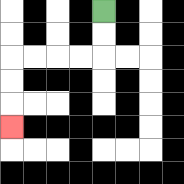{'start': '[4, 0]', 'end': '[0, 5]', 'path_directions': 'D,D,L,L,L,L,D,D,D', 'path_coordinates': '[[4, 0], [4, 1], [4, 2], [3, 2], [2, 2], [1, 2], [0, 2], [0, 3], [0, 4], [0, 5]]'}